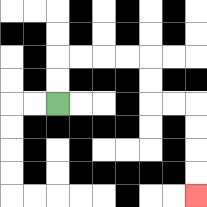{'start': '[2, 4]', 'end': '[8, 8]', 'path_directions': 'U,U,R,R,R,R,D,D,R,R,D,D,D,D', 'path_coordinates': '[[2, 4], [2, 3], [2, 2], [3, 2], [4, 2], [5, 2], [6, 2], [6, 3], [6, 4], [7, 4], [8, 4], [8, 5], [8, 6], [8, 7], [8, 8]]'}